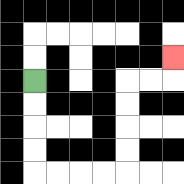{'start': '[1, 3]', 'end': '[7, 2]', 'path_directions': 'D,D,D,D,R,R,R,R,U,U,U,U,R,R,U', 'path_coordinates': '[[1, 3], [1, 4], [1, 5], [1, 6], [1, 7], [2, 7], [3, 7], [4, 7], [5, 7], [5, 6], [5, 5], [5, 4], [5, 3], [6, 3], [7, 3], [7, 2]]'}